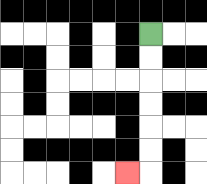{'start': '[6, 1]', 'end': '[5, 7]', 'path_directions': 'D,D,D,D,D,D,L', 'path_coordinates': '[[6, 1], [6, 2], [6, 3], [6, 4], [6, 5], [6, 6], [6, 7], [5, 7]]'}